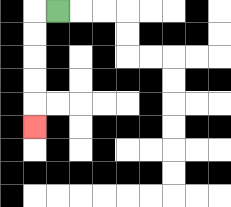{'start': '[2, 0]', 'end': '[1, 5]', 'path_directions': 'L,D,D,D,D,D', 'path_coordinates': '[[2, 0], [1, 0], [1, 1], [1, 2], [1, 3], [1, 4], [1, 5]]'}